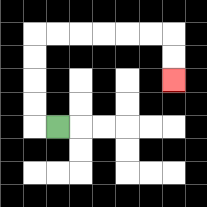{'start': '[2, 5]', 'end': '[7, 3]', 'path_directions': 'L,U,U,U,U,R,R,R,R,R,R,D,D', 'path_coordinates': '[[2, 5], [1, 5], [1, 4], [1, 3], [1, 2], [1, 1], [2, 1], [3, 1], [4, 1], [5, 1], [6, 1], [7, 1], [7, 2], [7, 3]]'}